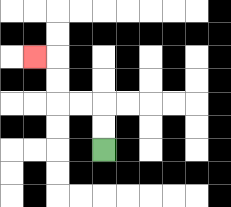{'start': '[4, 6]', 'end': '[1, 2]', 'path_directions': 'U,U,L,L,U,U,L', 'path_coordinates': '[[4, 6], [4, 5], [4, 4], [3, 4], [2, 4], [2, 3], [2, 2], [1, 2]]'}